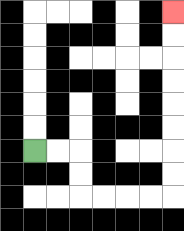{'start': '[1, 6]', 'end': '[7, 0]', 'path_directions': 'R,R,D,D,R,R,R,R,U,U,U,U,U,U,U,U', 'path_coordinates': '[[1, 6], [2, 6], [3, 6], [3, 7], [3, 8], [4, 8], [5, 8], [6, 8], [7, 8], [7, 7], [7, 6], [7, 5], [7, 4], [7, 3], [7, 2], [7, 1], [7, 0]]'}